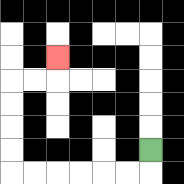{'start': '[6, 6]', 'end': '[2, 2]', 'path_directions': 'D,L,L,L,L,L,L,U,U,U,U,R,R,U', 'path_coordinates': '[[6, 6], [6, 7], [5, 7], [4, 7], [3, 7], [2, 7], [1, 7], [0, 7], [0, 6], [0, 5], [0, 4], [0, 3], [1, 3], [2, 3], [2, 2]]'}